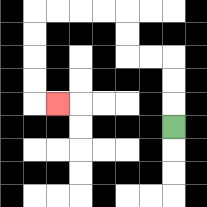{'start': '[7, 5]', 'end': '[2, 4]', 'path_directions': 'U,U,U,L,L,U,U,L,L,L,L,D,D,D,D,R', 'path_coordinates': '[[7, 5], [7, 4], [7, 3], [7, 2], [6, 2], [5, 2], [5, 1], [5, 0], [4, 0], [3, 0], [2, 0], [1, 0], [1, 1], [1, 2], [1, 3], [1, 4], [2, 4]]'}